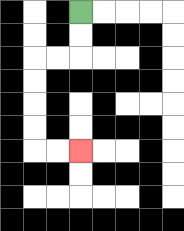{'start': '[3, 0]', 'end': '[3, 6]', 'path_directions': 'D,D,L,L,D,D,D,D,R,R', 'path_coordinates': '[[3, 0], [3, 1], [3, 2], [2, 2], [1, 2], [1, 3], [1, 4], [1, 5], [1, 6], [2, 6], [3, 6]]'}